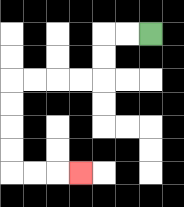{'start': '[6, 1]', 'end': '[3, 7]', 'path_directions': 'L,L,D,D,L,L,L,L,D,D,D,D,R,R,R', 'path_coordinates': '[[6, 1], [5, 1], [4, 1], [4, 2], [4, 3], [3, 3], [2, 3], [1, 3], [0, 3], [0, 4], [0, 5], [0, 6], [0, 7], [1, 7], [2, 7], [3, 7]]'}